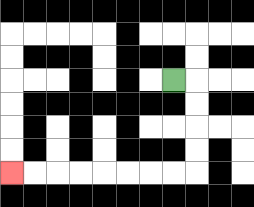{'start': '[7, 3]', 'end': '[0, 7]', 'path_directions': 'R,D,D,D,D,L,L,L,L,L,L,L,L', 'path_coordinates': '[[7, 3], [8, 3], [8, 4], [8, 5], [8, 6], [8, 7], [7, 7], [6, 7], [5, 7], [4, 7], [3, 7], [2, 7], [1, 7], [0, 7]]'}